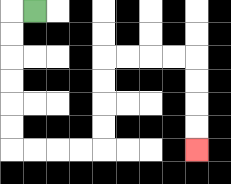{'start': '[1, 0]', 'end': '[8, 6]', 'path_directions': 'L,D,D,D,D,D,D,R,R,R,R,U,U,U,U,R,R,R,R,D,D,D,D', 'path_coordinates': '[[1, 0], [0, 0], [0, 1], [0, 2], [0, 3], [0, 4], [0, 5], [0, 6], [1, 6], [2, 6], [3, 6], [4, 6], [4, 5], [4, 4], [4, 3], [4, 2], [5, 2], [6, 2], [7, 2], [8, 2], [8, 3], [8, 4], [8, 5], [8, 6]]'}